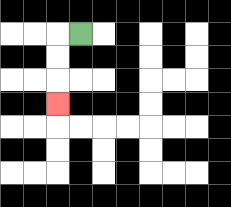{'start': '[3, 1]', 'end': '[2, 4]', 'path_directions': 'L,D,D,D', 'path_coordinates': '[[3, 1], [2, 1], [2, 2], [2, 3], [2, 4]]'}